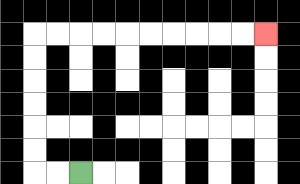{'start': '[3, 7]', 'end': '[11, 1]', 'path_directions': 'L,L,U,U,U,U,U,U,R,R,R,R,R,R,R,R,R,R', 'path_coordinates': '[[3, 7], [2, 7], [1, 7], [1, 6], [1, 5], [1, 4], [1, 3], [1, 2], [1, 1], [2, 1], [3, 1], [4, 1], [5, 1], [6, 1], [7, 1], [8, 1], [9, 1], [10, 1], [11, 1]]'}